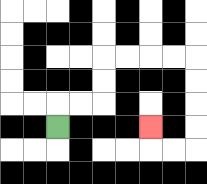{'start': '[2, 5]', 'end': '[6, 5]', 'path_directions': 'U,R,R,U,U,R,R,R,R,D,D,D,D,L,L,U', 'path_coordinates': '[[2, 5], [2, 4], [3, 4], [4, 4], [4, 3], [4, 2], [5, 2], [6, 2], [7, 2], [8, 2], [8, 3], [8, 4], [8, 5], [8, 6], [7, 6], [6, 6], [6, 5]]'}